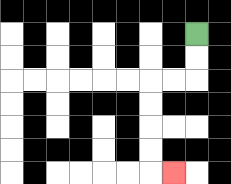{'start': '[8, 1]', 'end': '[7, 7]', 'path_directions': 'D,D,L,L,D,D,D,D,R', 'path_coordinates': '[[8, 1], [8, 2], [8, 3], [7, 3], [6, 3], [6, 4], [6, 5], [6, 6], [6, 7], [7, 7]]'}